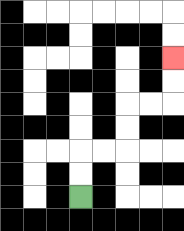{'start': '[3, 8]', 'end': '[7, 2]', 'path_directions': 'U,U,R,R,U,U,R,R,U,U', 'path_coordinates': '[[3, 8], [3, 7], [3, 6], [4, 6], [5, 6], [5, 5], [5, 4], [6, 4], [7, 4], [7, 3], [7, 2]]'}